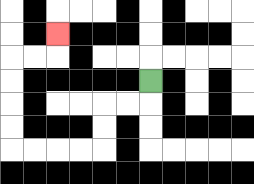{'start': '[6, 3]', 'end': '[2, 1]', 'path_directions': 'D,L,L,D,D,L,L,L,L,U,U,U,U,R,R,U', 'path_coordinates': '[[6, 3], [6, 4], [5, 4], [4, 4], [4, 5], [4, 6], [3, 6], [2, 6], [1, 6], [0, 6], [0, 5], [0, 4], [0, 3], [0, 2], [1, 2], [2, 2], [2, 1]]'}